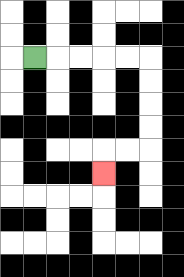{'start': '[1, 2]', 'end': '[4, 7]', 'path_directions': 'R,R,R,R,R,D,D,D,D,L,L,D', 'path_coordinates': '[[1, 2], [2, 2], [3, 2], [4, 2], [5, 2], [6, 2], [6, 3], [6, 4], [6, 5], [6, 6], [5, 6], [4, 6], [4, 7]]'}